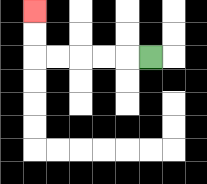{'start': '[6, 2]', 'end': '[1, 0]', 'path_directions': 'L,L,L,L,L,U,U', 'path_coordinates': '[[6, 2], [5, 2], [4, 2], [3, 2], [2, 2], [1, 2], [1, 1], [1, 0]]'}